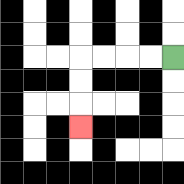{'start': '[7, 2]', 'end': '[3, 5]', 'path_directions': 'L,L,L,L,D,D,D', 'path_coordinates': '[[7, 2], [6, 2], [5, 2], [4, 2], [3, 2], [3, 3], [3, 4], [3, 5]]'}